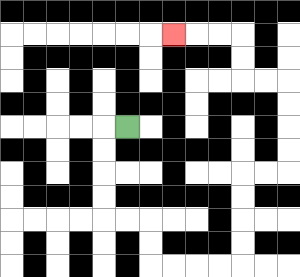{'start': '[5, 5]', 'end': '[7, 1]', 'path_directions': 'L,D,D,D,D,R,R,D,D,R,R,R,R,U,U,U,U,R,R,U,U,U,U,L,L,U,U,L,L,L', 'path_coordinates': '[[5, 5], [4, 5], [4, 6], [4, 7], [4, 8], [4, 9], [5, 9], [6, 9], [6, 10], [6, 11], [7, 11], [8, 11], [9, 11], [10, 11], [10, 10], [10, 9], [10, 8], [10, 7], [11, 7], [12, 7], [12, 6], [12, 5], [12, 4], [12, 3], [11, 3], [10, 3], [10, 2], [10, 1], [9, 1], [8, 1], [7, 1]]'}